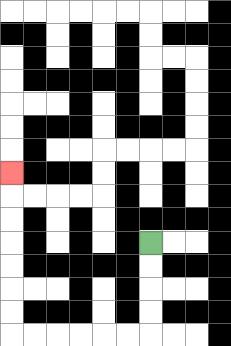{'start': '[6, 10]', 'end': '[0, 7]', 'path_directions': 'D,D,D,D,L,L,L,L,L,L,U,U,U,U,U,U,U', 'path_coordinates': '[[6, 10], [6, 11], [6, 12], [6, 13], [6, 14], [5, 14], [4, 14], [3, 14], [2, 14], [1, 14], [0, 14], [0, 13], [0, 12], [0, 11], [0, 10], [0, 9], [0, 8], [0, 7]]'}